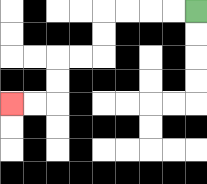{'start': '[8, 0]', 'end': '[0, 4]', 'path_directions': 'L,L,L,L,D,D,L,L,D,D,L,L', 'path_coordinates': '[[8, 0], [7, 0], [6, 0], [5, 0], [4, 0], [4, 1], [4, 2], [3, 2], [2, 2], [2, 3], [2, 4], [1, 4], [0, 4]]'}